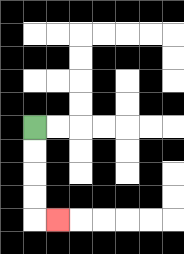{'start': '[1, 5]', 'end': '[2, 9]', 'path_directions': 'D,D,D,D,R', 'path_coordinates': '[[1, 5], [1, 6], [1, 7], [1, 8], [1, 9], [2, 9]]'}